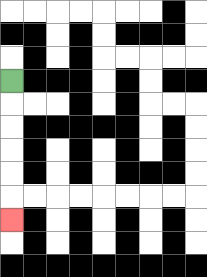{'start': '[0, 3]', 'end': '[0, 9]', 'path_directions': 'D,D,D,D,D,D', 'path_coordinates': '[[0, 3], [0, 4], [0, 5], [0, 6], [0, 7], [0, 8], [0, 9]]'}